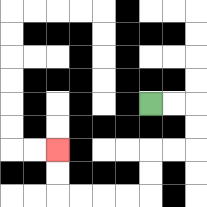{'start': '[6, 4]', 'end': '[2, 6]', 'path_directions': 'R,R,D,D,L,L,D,D,L,L,L,L,U,U', 'path_coordinates': '[[6, 4], [7, 4], [8, 4], [8, 5], [8, 6], [7, 6], [6, 6], [6, 7], [6, 8], [5, 8], [4, 8], [3, 8], [2, 8], [2, 7], [2, 6]]'}